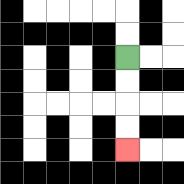{'start': '[5, 2]', 'end': '[5, 6]', 'path_directions': 'D,D,D,D', 'path_coordinates': '[[5, 2], [5, 3], [5, 4], [5, 5], [5, 6]]'}